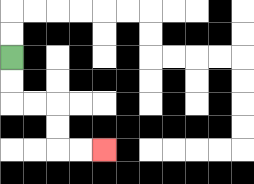{'start': '[0, 2]', 'end': '[4, 6]', 'path_directions': 'D,D,R,R,D,D,R,R', 'path_coordinates': '[[0, 2], [0, 3], [0, 4], [1, 4], [2, 4], [2, 5], [2, 6], [3, 6], [4, 6]]'}